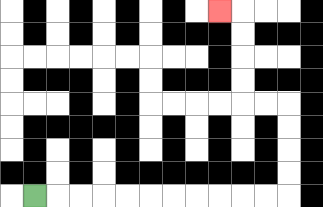{'start': '[1, 8]', 'end': '[9, 0]', 'path_directions': 'R,R,R,R,R,R,R,R,R,R,R,U,U,U,U,L,L,U,U,U,U,L', 'path_coordinates': '[[1, 8], [2, 8], [3, 8], [4, 8], [5, 8], [6, 8], [7, 8], [8, 8], [9, 8], [10, 8], [11, 8], [12, 8], [12, 7], [12, 6], [12, 5], [12, 4], [11, 4], [10, 4], [10, 3], [10, 2], [10, 1], [10, 0], [9, 0]]'}